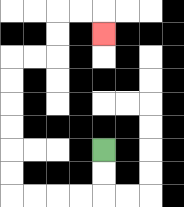{'start': '[4, 6]', 'end': '[4, 1]', 'path_directions': 'D,D,L,L,L,L,U,U,U,U,U,U,R,R,U,U,R,R,D', 'path_coordinates': '[[4, 6], [4, 7], [4, 8], [3, 8], [2, 8], [1, 8], [0, 8], [0, 7], [0, 6], [0, 5], [0, 4], [0, 3], [0, 2], [1, 2], [2, 2], [2, 1], [2, 0], [3, 0], [4, 0], [4, 1]]'}